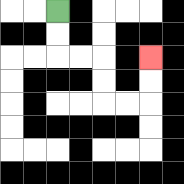{'start': '[2, 0]', 'end': '[6, 2]', 'path_directions': 'D,D,R,R,D,D,R,R,U,U', 'path_coordinates': '[[2, 0], [2, 1], [2, 2], [3, 2], [4, 2], [4, 3], [4, 4], [5, 4], [6, 4], [6, 3], [6, 2]]'}